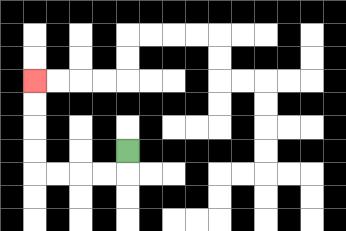{'start': '[5, 6]', 'end': '[1, 3]', 'path_directions': 'D,L,L,L,L,U,U,U,U', 'path_coordinates': '[[5, 6], [5, 7], [4, 7], [3, 7], [2, 7], [1, 7], [1, 6], [1, 5], [1, 4], [1, 3]]'}